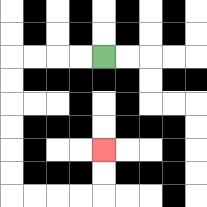{'start': '[4, 2]', 'end': '[4, 6]', 'path_directions': 'L,L,L,L,D,D,D,D,D,D,R,R,R,R,U,U', 'path_coordinates': '[[4, 2], [3, 2], [2, 2], [1, 2], [0, 2], [0, 3], [0, 4], [0, 5], [0, 6], [0, 7], [0, 8], [1, 8], [2, 8], [3, 8], [4, 8], [4, 7], [4, 6]]'}